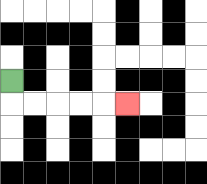{'start': '[0, 3]', 'end': '[5, 4]', 'path_directions': 'D,R,R,R,R,R', 'path_coordinates': '[[0, 3], [0, 4], [1, 4], [2, 4], [3, 4], [4, 4], [5, 4]]'}